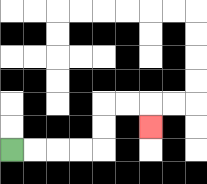{'start': '[0, 6]', 'end': '[6, 5]', 'path_directions': 'R,R,R,R,U,U,R,R,D', 'path_coordinates': '[[0, 6], [1, 6], [2, 6], [3, 6], [4, 6], [4, 5], [4, 4], [5, 4], [6, 4], [6, 5]]'}